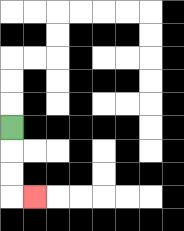{'start': '[0, 5]', 'end': '[1, 8]', 'path_directions': 'D,D,D,R', 'path_coordinates': '[[0, 5], [0, 6], [0, 7], [0, 8], [1, 8]]'}